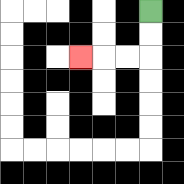{'start': '[6, 0]', 'end': '[3, 2]', 'path_directions': 'D,D,L,L,L', 'path_coordinates': '[[6, 0], [6, 1], [6, 2], [5, 2], [4, 2], [3, 2]]'}